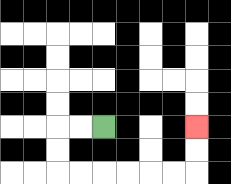{'start': '[4, 5]', 'end': '[8, 5]', 'path_directions': 'L,L,D,D,R,R,R,R,R,R,U,U', 'path_coordinates': '[[4, 5], [3, 5], [2, 5], [2, 6], [2, 7], [3, 7], [4, 7], [5, 7], [6, 7], [7, 7], [8, 7], [8, 6], [8, 5]]'}